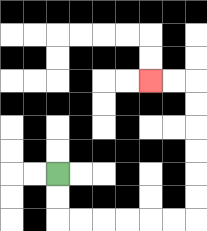{'start': '[2, 7]', 'end': '[6, 3]', 'path_directions': 'D,D,R,R,R,R,R,R,U,U,U,U,U,U,L,L', 'path_coordinates': '[[2, 7], [2, 8], [2, 9], [3, 9], [4, 9], [5, 9], [6, 9], [7, 9], [8, 9], [8, 8], [8, 7], [8, 6], [8, 5], [8, 4], [8, 3], [7, 3], [6, 3]]'}